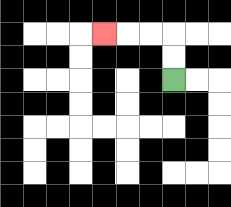{'start': '[7, 3]', 'end': '[4, 1]', 'path_directions': 'U,U,L,L,L', 'path_coordinates': '[[7, 3], [7, 2], [7, 1], [6, 1], [5, 1], [4, 1]]'}